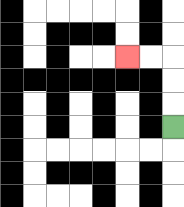{'start': '[7, 5]', 'end': '[5, 2]', 'path_directions': 'U,U,U,L,L', 'path_coordinates': '[[7, 5], [7, 4], [7, 3], [7, 2], [6, 2], [5, 2]]'}